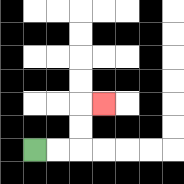{'start': '[1, 6]', 'end': '[4, 4]', 'path_directions': 'R,R,U,U,R', 'path_coordinates': '[[1, 6], [2, 6], [3, 6], [3, 5], [3, 4], [4, 4]]'}